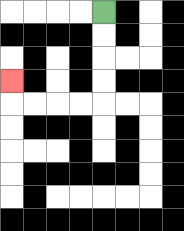{'start': '[4, 0]', 'end': '[0, 3]', 'path_directions': 'D,D,D,D,L,L,L,L,U', 'path_coordinates': '[[4, 0], [4, 1], [4, 2], [4, 3], [4, 4], [3, 4], [2, 4], [1, 4], [0, 4], [0, 3]]'}